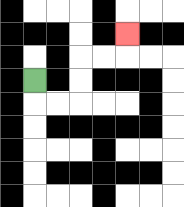{'start': '[1, 3]', 'end': '[5, 1]', 'path_directions': 'D,R,R,U,U,R,R,U', 'path_coordinates': '[[1, 3], [1, 4], [2, 4], [3, 4], [3, 3], [3, 2], [4, 2], [5, 2], [5, 1]]'}